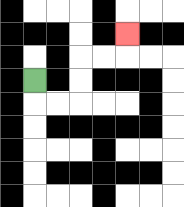{'start': '[1, 3]', 'end': '[5, 1]', 'path_directions': 'D,R,R,U,U,R,R,U', 'path_coordinates': '[[1, 3], [1, 4], [2, 4], [3, 4], [3, 3], [3, 2], [4, 2], [5, 2], [5, 1]]'}